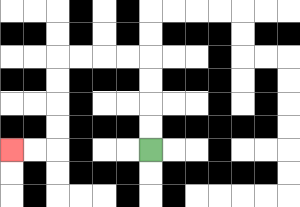{'start': '[6, 6]', 'end': '[0, 6]', 'path_directions': 'U,U,U,U,L,L,L,L,D,D,D,D,L,L', 'path_coordinates': '[[6, 6], [6, 5], [6, 4], [6, 3], [6, 2], [5, 2], [4, 2], [3, 2], [2, 2], [2, 3], [2, 4], [2, 5], [2, 6], [1, 6], [0, 6]]'}